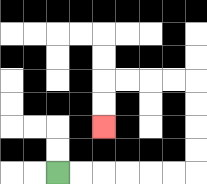{'start': '[2, 7]', 'end': '[4, 5]', 'path_directions': 'R,R,R,R,R,R,U,U,U,U,L,L,L,L,D,D', 'path_coordinates': '[[2, 7], [3, 7], [4, 7], [5, 7], [6, 7], [7, 7], [8, 7], [8, 6], [8, 5], [8, 4], [8, 3], [7, 3], [6, 3], [5, 3], [4, 3], [4, 4], [4, 5]]'}